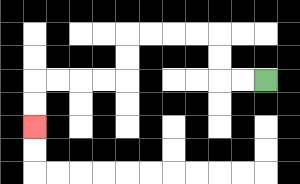{'start': '[11, 3]', 'end': '[1, 5]', 'path_directions': 'L,L,U,U,L,L,L,L,D,D,L,L,L,L,D,D', 'path_coordinates': '[[11, 3], [10, 3], [9, 3], [9, 2], [9, 1], [8, 1], [7, 1], [6, 1], [5, 1], [5, 2], [5, 3], [4, 3], [3, 3], [2, 3], [1, 3], [1, 4], [1, 5]]'}